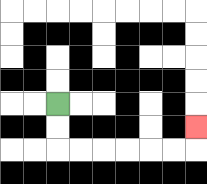{'start': '[2, 4]', 'end': '[8, 5]', 'path_directions': 'D,D,R,R,R,R,R,R,U', 'path_coordinates': '[[2, 4], [2, 5], [2, 6], [3, 6], [4, 6], [5, 6], [6, 6], [7, 6], [8, 6], [8, 5]]'}